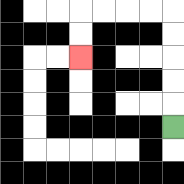{'start': '[7, 5]', 'end': '[3, 2]', 'path_directions': 'U,U,U,U,U,L,L,L,L,D,D', 'path_coordinates': '[[7, 5], [7, 4], [7, 3], [7, 2], [7, 1], [7, 0], [6, 0], [5, 0], [4, 0], [3, 0], [3, 1], [3, 2]]'}